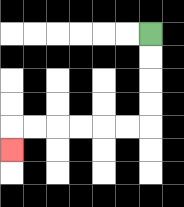{'start': '[6, 1]', 'end': '[0, 6]', 'path_directions': 'D,D,D,D,L,L,L,L,L,L,D', 'path_coordinates': '[[6, 1], [6, 2], [6, 3], [6, 4], [6, 5], [5, 5], [4, 5], [3, 5], [2, 5], [1, 5], [0, 5], [0, 6]]'}